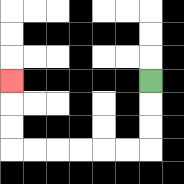{'start': '[6, 3]', 'end': '[0, 3]', 'path_directions': 'D,D,D,L,L,L,L,L,L,U,U,U', 'path_coordinates': '[[6, 3], [6, 4], [6, 5], [6, 6], [5, 6], [4, 6], [3, 6], [2, 6], [1, 6], [0, 6], [0, 5], [0, 4], [0, 3]]'}